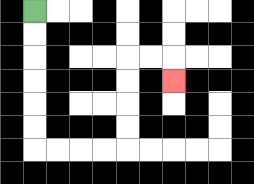{'start': '[1, 0]', 'end': '[7, 3]', 'path_directions': 'D,D,D,D,D,D,R,R,R,R,U,U,U,U,R,R,D', 'path_coordinates': '[[1, 0], [1, 1], [1, 2], [1, 3], [1, 4], [1, 5], [1, 6], [2, 6], [3, 6], [4, 6], [5, 6], [5, 5], [5, 4], [5, 3], [5, 2], [6, 2], [7, 2], [7, 3]]'}